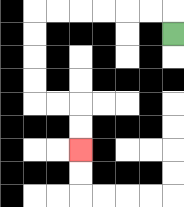{'start': '[7, 1]', 'end': '[3, 6]', 'path_directions': 'U,L,L,L,L,L,L,D,D,D,D,R,R,D,D', 'path_coordinates': '[[7, 1], [7, 0], [6, 0], [5, 0], [4, 0], [3, 0], [2, 0], [1, 0], [1, 1], [1, 2], [1, 3], [1, 4], [2, 4], [3, 4], [3, 5], [3, 6]]'}